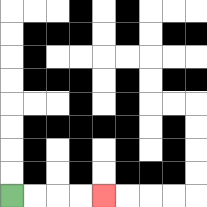{'start': '[0, 8]', 'end': '[4, 8]', 'path_directions': 'R,R,R,R', 'path_coordinates': '[[0, 8], [1, 8], [2, 8], [3, 8], [4, 8]]'}